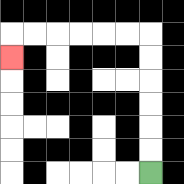{'start': '[6, 7]', 'end': '[0, 2]', 'path_directions': 'U,U,U,U,U,U,L,L,L,L,L,L,D', 'path_coordinates': '[[6, 7], [6, 6], [6, 5], [6, 4], [6, 3], [6, 2], [6, 1], [5, 1], [4, 1], [3, 1], [2, 1], [1, 1], [0, 1], [0, 2]]'}